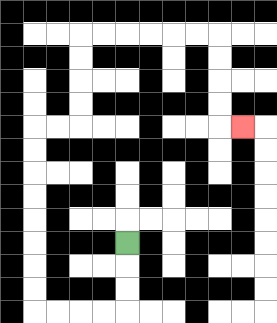{'start': '[5, 10]', 'end': '[10, 5]', 'path_directions': 'D,D,D,L,L,L,L,U,U,U,U,U,U,U,U,R,R,U,U,U,U,R,R,R,R,R,R,D,D,D,D,R', 'path_coordinates': '[[5, 10], [5, 11], [5, 12], [5, 13], [4, 13], [3, 13], [2, 13], [1, 13], [1, 12], [1, 11], [1, 10], [1, 9], [1, 8], [1, 7], [1, 6], [1, 5], [2, 5], [3, 5], [3, 4], [3, 3], [3, 2], [3, 1], [4, 1], [5, 1], [6, 1], [7, 1], [8, 1], [9, 1], [9, 2], [9, 3], [9, 4], [9, 5], [10, 5]]'}